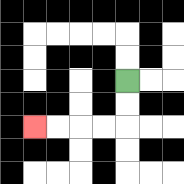{'start': '[5, 3]', 'end': '[1, 5]', 'path_directions': 'D,D,L,L,L,L', 'path_coordinates': '[[5, 3], [5, 4], [5, 5], [4, 5], [3, 5], [2, 5], [1, 5]]'}